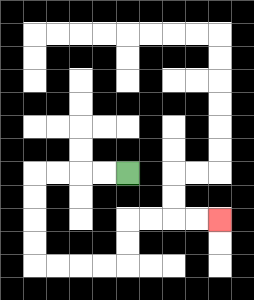{'start': '[5, 7]', 'end': '[9, 9]', 'path_directions': 'L,L,L,L,D,D,D,D,R,R,R,R,U,U,R,R,R,R', 'path_coordinates': '[[5, 7], [4, 7], [3, 7], [2, 7], [1, 7], [1, 8], [1, 9], [1, 10], [1, 11], [2, 11], [3, 11], [4, 11], [5, 11], [5, 10], [5, 9], [6, 9], [7, 9], [8, 9], [9, 9]]'}